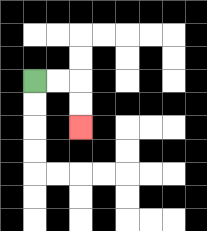{'start': '[1, 3]', 'end': '[3, 5]', 'path_directions': 'R,R,D,D', 'path_coordinates': '[[1, 3], [2, 3], [3, 3], [3, 4], [3, 5]]'}